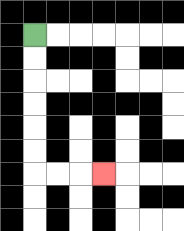{'start': '[1, 1]', 'end': '[4, 7]', 'path_directions': 'D,D,D,D,D,D,R,R,R', 'path_coordinates': '[[1, 1], [1, 2], [1, 3], [1, 4], [1, 5], [1, 6], [1, 7], [2, 7], [3, 7], [4, 7]]'}